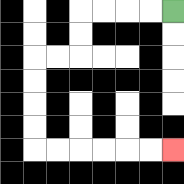{'start': '[7, 0]', 'end': '[7, 6]', 'path_directions': 'L,L,L,L,D,D,L,L,D,D,D,D,R,R,R,R,R,R', 'path_coordinates': '[[7, 0], [6, 0], [5, 0], [4, 0], [3, 0], [3, 1], [3, 2], [2, 2], [1, 2], [1, 3], [1, 4], [1, 5], [1, 6], [2, 6], [3, 6], [4, 6], [5, 6], [6, 6], [7, 6]]'}